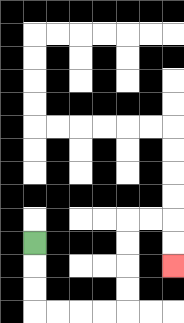{'start': '[1, 10]', 'end': '[7, 11]', 'path_directions': 'D,D,D,R,R,R,R,U,U,U,U,R,R,D,D', 'path_coordinates': '[[1, 10], [1, 11], [1, 12], [1, 13], [2, 13], [3, 13], [4, 13], [5, 13], [5, 12], [5, 11], [5, 10], [5, 9], [6, 9], [7, 9], [7, 10], [7, 11]]'}